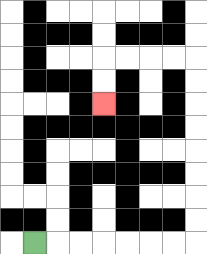{'start': '[1, 10]', 'end': '[4, 4]', 'path_directions': 'R,R,R,R,R,R,R,U,U,U,U,U,U,U,U,L,L,L,L,D,D', 'path_coordinates': '[[1, 10], [2, 10], [3, 10], [4, 10], [5, 10], [6, 10], [7, 10], [8, 10], [8, 9], [8, 8], [8, 7], [8, 6], [8, 5], [8, 4], [8, 3], [8, 2], [7, 2], [6, 2], [5, 2], [4, 2], [4, 3], [4, 4]]'}